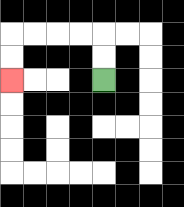{'start': '[4, 3]', 'end': '[0, 3]', 'path_directions': 'U,U,L,L,L,L,D,D', 'path_coordinates': '[[4, 3], [4, 2], [4, 1], [3, 1], [2, 1], [1, 1], [0, 1], [0, 2], [0, 3]]'}